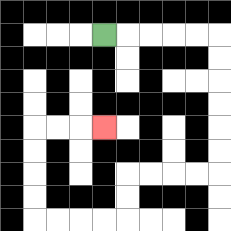{'start': '[4, 1]', 'end': '[4, 5]', 'path_directions': 'R,R,R,R,R,D,D,D,D,D,D,L,L,L,L,D,D,L,L,L,L,U,U,U,U,R,R,R', 'path_coordinates': '[[4, 1], [5, 1], [6, 1], [7, 1], [8, 1], [9, 1], [9, 2], [9, 3], [9, 4], [9, 5], [9, 6], [9, 7], [8, 7], [7, 7], [6, 7], [5, 7], [5, 8], [5, 9], [4, 9], [3, 9], [2, 9], [1, 9], [1, 8], [1, 7], [1, 6], [1, 5], [2, 5], [3, 5], [4, 5]]'}